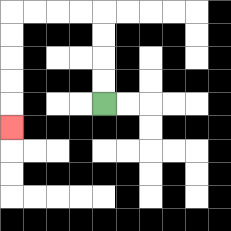{'start': '[4, 4]', 'end': '[0, 5]', 'path_directions': 'U,U,U,U,L,L,L,L,D,D,D,D,D', 'path_coordinates': '[[4, 4], [4, 3], [4, 2], [4, 1], [4, 0], [3, 0], [2, 0], [1, 0], [0, 0], [0, 1], [0, 2], [0, 3], [0, 4], [0, 5]]'}